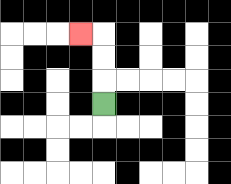{'start': '[4, 4]', 'end': '[3, 1]', 'path_directions': 'U,U,U,L', 'path_coordinates': '[[4, 4], [4, 3], [4, 2], [4, 1], [3, 1]]'}